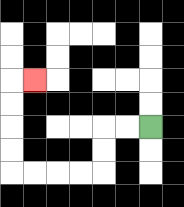{'start': '[6, 5]', 'end': '[1, 3]', 'path_directions': 'L,L,D,D,L,L,L,L,U,U,U,U,R', 'path_coordinates': '[[6, 5], [5, 5], [4, 5], [4, 6], [4, 7], [3, 7], [2, 7], [1, 7], [0, 7], [0, 6], [0, 5], [0, 4], [0, 3], [1, 3]]'}